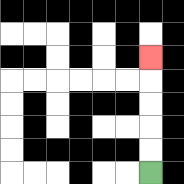{'start': '[6, 7]', 'end': '[6, 2]', 'path_directions': 'U,U,U,U,U', 'path_coordinates': '[[6, 7], [6, 6], [6, 5], [6, 4], [6, 3], [6, 2]]'}